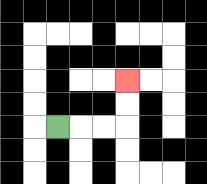{'start': '[2, 5]', 'end': '[5, 3]', 'path_directions': 'R,R,R,U,U', 'path_coordinates': '[[2, 5], [3, 5], [4, 5], [5, 5], [5, 4], [5, 3]]'}